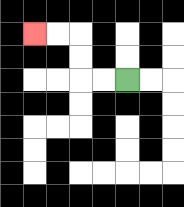{'start': '[5, 3]', 'end': '[1, 1]', 'path_directions': 'L,L,U,U,L,L', 'path_coordinates': '[[5, 3], [4, 3], [3, 3], [3, 2], [3, 1], [2, 1], [1, 1]]'}